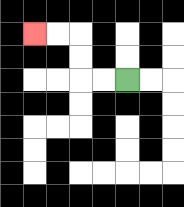{'start': '[5, 3]', 'end': '[1, 1]', 'path_directions': 'L,L,U,U,L,L', 'path_coordinates': '[[5, 3], [4, 3], [3, 3], [3, 2], [3, 1], [2, 1], [1, 1]]'}